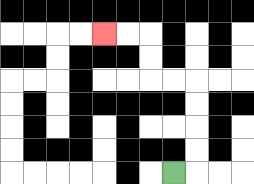{'start': '[7, 7]', 'end': '[4, 1]', 'path_directions': 'R,U,U,U,U,L,L,U,U,L,L', 'path_coordinates': '[[7, 7], [8, 7], [8, 6], [8, 5], [8, 4], [8, 3], [7, 3], [6, 3], [6, 2], [6, 1], [5, 1], [4, 1]]'}